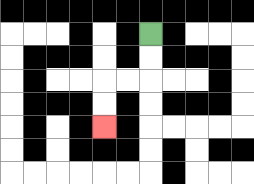{'start': '[6, 1]', 'end': '[4, 5]', 'path_directions': 'D,D,L,L,D,D', 'path_coordinates': '[[6, 1], [6, 2], [6, 3], [5, 3], [4, 3], [4, 4], [4, 5]]'}